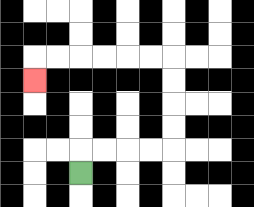{'start': '[3, 7]', 'end': '[1, 3]', 'path_directions': 'U,R,R,R,R,U,U,U,U,L,L,L,L,L,L,D', 'path_coordinates': '[[3, 7], [3, 6], [4, 6], [5, 6], [6, 6], [7, 6], [7, 5], [7, 4], [7, 3], [7, 2], [6, 2], [5, 2], [4, 2], [3, 2], [2, 2], [1, 2], [1, 3]]'}